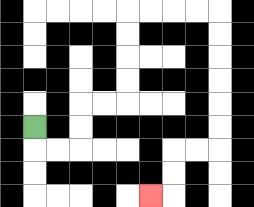{'start': '[1, 5]', 'end': '[6, 8]', 'path_directions': 'D,R,R,U,U,R,R,U,U,U,U,R,R,R,R,D,D,D,D,D,D,L,L,D,D,L', 'path_coordinates': '[[1, 5], [1, 6], [2, 6], [3, 6], [3, 5], [3, 4], [4, 4], [5, 4], [5, 3], [5, 2], [5, 1], [5, 0], [6, 0], [7, 0], [8, 0], [9, 0], [9, 1], [9, 2], [9, 3], [9, 4], [9, 5], [9, 6], [8, 6], [7, 6], [7, 7], [7, 8], [6, 8]]'}